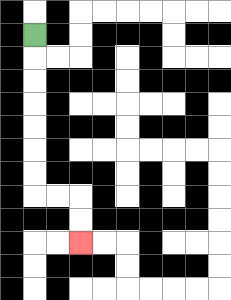{'start': '[1, 1]', 'end': '[3, 10]', 'path_directions': 'D,D,D,D,D,D,D,R,R,D,D', 'path_coordinates': '[[1, 1], [1, 2], [1, 3], [1, 4], [1, 5], [1, 6], [1, 7], [1, 8], [2, 8], [3, 8], [3, 9], [3, 10]]'}